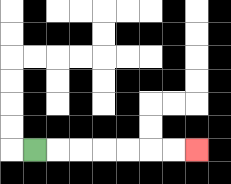{'start': '[1, 6]', 'end': '[8, 6]', 'path_directions': 'R,R,R,R,R,R,R', 'path_coordinates': '[[1, 6], [2, 6], [3, 6], [4, 6], [5, 6], [6, 6], [7, 6], [8, 6]]'}